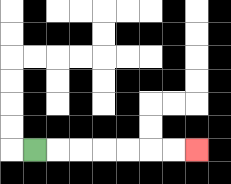{'start': '[1, 6]', 'end': '[8, 6]', 'path_directions': 'R,R,R,R,R,R,R', 'path_coordinates': '[[1, 6], [2, 6], [3, 6], [4, 6], [5, 6], [6, 6], [7, 6], [8, 6]]'}